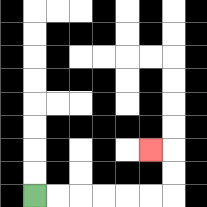{'start': '[1, 8]', 'end': '[6, 6]', 'path_directions': 'R,R,R,R,R,R,U,U,L', 'path_coordinates': '[[1, 8], [2, 8], [3, 8], [4, 8], [5, 8], [6, 8], [7, 8], [7, 7], [7, 6], [6, 6]]'}